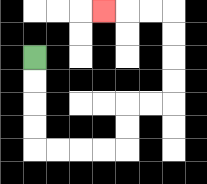{'start': '[1, 2]', 'end': '[4, 0]', 'path_directions': 'D,D,D,D,R,R,R,R,U,U,R,R,U,U,U,U,L,L,L', 'path_coordinates': '[[1, 2], [1, 3], [1, 4], [1, 5], [1, 6], [2, 6], [3, 6], [4, 6], [5, 6], [5, 5], [5, 4], [6, 4], [7, 4], [7, 3], [7, 2], [7, 1], [7, 0], [6, 0], [5, 0], [4, 0]]'}